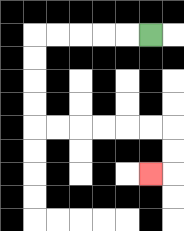{'start': '[6, 1]', 'end': '[6, 7]', 'path_directions': 'L,L,L,L,L,D,D,D,D,R,R,R,R,R,R,D,D,L', 'path_coordinates': '[[6, 1], [5, 1], [4, 1], [3, 1], [2, 1], [1, 1], [1, 2], [1, 3], [1, 4], [1, 5], [2, 5], [3, 5], [4, 5], [5, 5], [6, 5], [7, 5], [7, 6], [7, 7], [6, 7]]'}